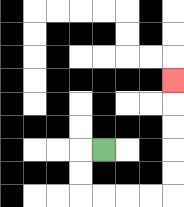{'start': '[4, 6]', 'end': '[7, 3]', 'path_directions': 'L,D,D,R,R,R,R,U,U,U,U,U', 'path_coordinates': '[[4, 6], [3, 6], [3, 7], [3, 8], [4, 8], [5, 8], [6, 8], [7, 8], [7, 7], [7, 6], [7, 5], [7, 4], [7, 3]]'}